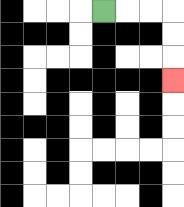{'start': '[4, 0]', 'end': '[7, 3]', 'path_directions': 'R,R,R,D,D,D', 'path_coordinates': '[[4, 0], [5, 0], [6, 0], [7, 0], [7, 1], [7, 2], [7, 3]]'}